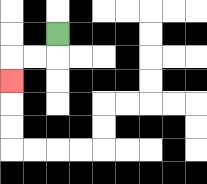{'start': '[2, 1]', 'end': '[0, 3]', 'path_directions': 'D,L,L,D', 'path_coordinates': '[[2, 1], [2, 2], [1, 2], [0, 2], [0, 3]]'}